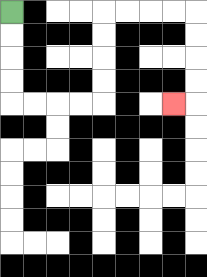{'start': '[0, 0]', 'end': '[7, 4]', 'path_directions': 'D,D,D,D,R,R,R,R,U,U,U,U,R,R,R,R,D,D,D,D,L', 'path_coordinates': '[[0, 0], [0, 1], [0, 2], [0, 3], [0, 4], [1, 4], [2, 4], [3, 4], [4, 4], [4, 3], [4, 2], [4, 1], [4, 0], [5, 0], [6, 0], [7, 0], [8, 0], [8, 1], [8, 2], [8, 3], [8, 4], [7, 4]]'}